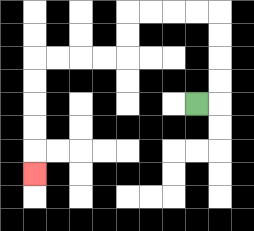{'start': '[8, 4]', 'end': '[1, 7]', 'path_directions': 'R,U,U,U,U,L,L,L,L,D,D,L,L,L,L,D,D,D,D,D', 'path_coordinates': '[[8, 4], [9, 4], [9, 3], [9, 2], [9, 1], [9, 0], [8, 0], [7, 0], [6, 0], [5, 0], [5, 1], [5, 2], [4, 2], [3, 2], [2, 2], [1, 2], [1, 3], [1, 4], [1, 5], [1, 6], [1, 7]]'}